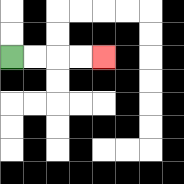{'start': '[0, 2]', 'end': '[4, 2]', 'path_directions': 'R,R,R,R', 'path_coordinates': '[[0, 2], [1, 2], [2, 2], [3, 2], [4, 2]]'}